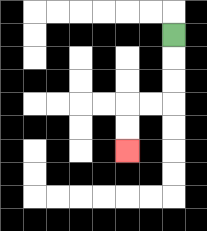{'start': '[7, 1]', 'end': '[5, 6]', 'path_directions': 'D,D,D,L,L,D,D', 'path_coordinates': '[[7, 1], [7, 2], [7, 3], [7, 4], [6, 4], [5, 4], [5, 5], [5, 6]]'}